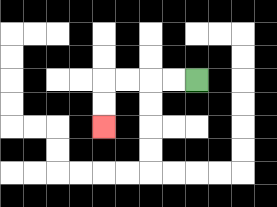{'start': '[8, 3]', 'end': '[4, 5]', 'path_directions': 'L,L,L,L,D,D', 'path_coordinates': '[[8, 3], [7, 3], [6, 3], [5, 3], [4, 3], [4, 4], [4, 5]]'}